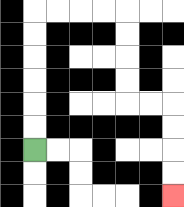{'start': '[1, 6]', 'end': '[7, 8]', 'path_directions': 'U,U,U,U,U,U,R,R,R,R,D,D,D,D,R,R,D,D,D,D', 'path_coordinates': '[[1, 6], [1, 5], [1, 4], [1, 3], [1, 2], [1, 1], [1, 0], [2, 0], [3, 0], [4, 0], [5, 0], [5, 1], [5, 2], [5, 3], [5, 4], [6, 4], [7, 4], [7, 5], [7, 6], [7, 7], [7, 8]]'}